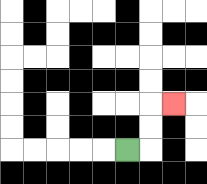{'start': '[5, 6]', 'end': '[7, 4]', 'path_directions': 'R,U,U,R', 'path_coordinates': '[[5, 6], [6, 6], [6, 5], [6, 4], [7, 4]]'}